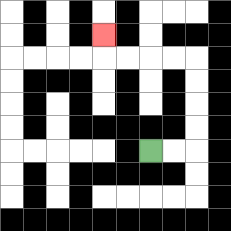{'start': '[6, 6]', 'end': '[4, 1]', 'path_directions': 'R,R,U,U,U,U,L,L,L,L,U', 'path_coordinates': '[[6, 6], [7, 6], [8, 6], [8, 5], [8, 4], [8, 3], [8, 2], [7, 2], [6, 2], [5, 2], [4, 2], [4, 1]]'}